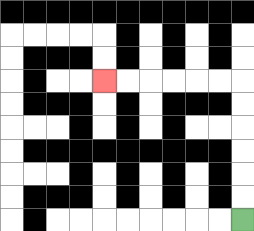{'start': '[10, 9]', 'end': '[4, 3]', 'path_directions': 'U,U,U,U,U,U,L,L,L,L,L,L', 'path_coordinates': '[[10, 9], [10, 8], [10, 7], [10, 6], [10, 5], [10, 4], [10, 3], [9, 3], [8, 3], [7, 3], [6, 3], [5, 3], [4, 3]]'}